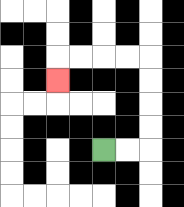{'start': '[4, 6]', 'end': '[2, 3]', 'path_directions': 'R,R,U,U,U,U,L,L,L,L,D', 'path_coordinates': '[[4, 6], [5, 6], [6, 6], [6, 5], [6, 4], [6, 3], [6, 2], [5, 2], [4, 2], [3, 2], [2, 2], [2, 3]]'}